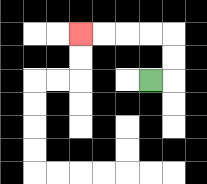{'start': '[6, 3]', 'end': '[3, 1]', 'path_directions': 'R,U,U,L,L,L,L', 'path_coordinates': '[[6, 3], [7, 3], [7, 2], [7, 1], [6, 1], [5, 1], [4, 1], [3, 1]]'}